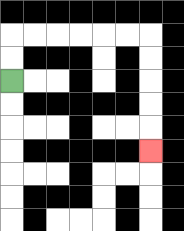{'start': '[0, 3]', 'end': '[6, 6]', 'path_directions': 'U,U,R,R,R,R,R,R,D,D,D,D,D', 'path_coordinates': '[[0, 3], [0, 2], [0, 1], [1, 1], [2, 1], [3, 1], [4, 1], [5, 1], [6, 1], [6, 2], [6, 3], [6, 4], [6, 5], [6, 6]]'}